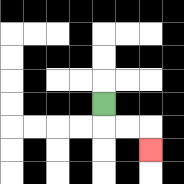{'start': '[4, 4]', 'end': '[6, 6]', 'path_directions': 'D,R,R,D', 'path_coordinates': '[[4, 4], [4, 5], [5, 5], [6, 5], [6, 6]]'}